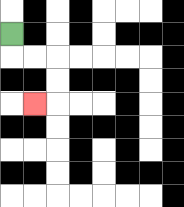{'start': '[0, 1]', 'end': '[1, 4]', 'path_directions': 'D,R,R,D,D,L', 'path_coordinates': '[[0, 1], [0, 2], [1, 2], [2, 2], [2, 3], [2, 4], [1, 4]]'}